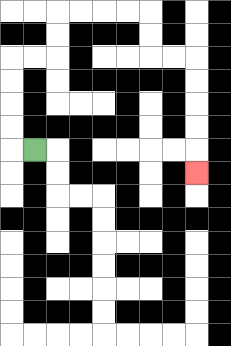{'start': '[1, 6]', 'end': '[8, 7]', 'path_directions': 'L,U,U,U,U,R,R,U,U,R,R,R,R,D,D,R,R,D,D,D,D,D', 'path_coordinates': '[[1, 6], [0, 6], [0, 5], [0, 4], [0, 3], [0, 2], [1, 2], [2, 2], [2, 1], [2, 0], [3, 0], [4, 0], [5, 0], [6, 0], [6, 1], [6, 2], [7, 2], [8, 2], [8, 3], [8, 4], [8, 5], [8, 6], [8, 7]]'}